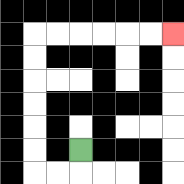{'start': '[3, 6]', 'end': '[7, 1]', 'path_directions': 'D,L,L,U,U,U,U,U,U,R,R,R,R,R,R', 'path_coordinates': '[[3, 6], [3, 7], [2, 7], [1, 7], [1, 6], [1, 5], [1, 4], [1, 3], [1, 2], [1, 1], [2, 1], [3, 1], [4, 1], [5, 1], [6, 1], [7, 1]]'}